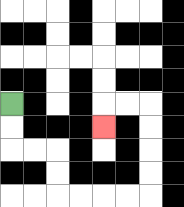{'start': '[0, 4]', 'end': '[4, 5]', 'path_directions': 'D,D,R,R,D,D,R,R,R,R,U,U,U,U,L,L,D', 'path_coordinates': '[[0, 4], [0, 5], [0, 6], [1, 6], [2, 6], [2, 7], [2, 8], [3, 8], [4, 8], [5, 8], [6, 8], [6, 7], [6, 6], [6, 5], [6, 4], [5, 4], [4, 4], [4, 5]]'}